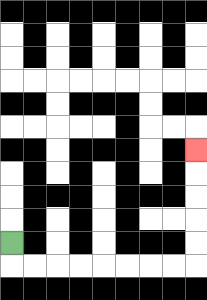{'start': '[0, 10]', 'end': '[8, 6]', 'path_directions': 'D,R,R,R,R,R,R,R,R,U,U,U,U,U', 'path_coordinates': '[[0, 10], [0, 11], [1, 11], [2, 11], [3, 11], [4, 11], [5, 11], [6, 11], [7, 11], [8, 11], [8, 10], [8, 9], [8, 8], [8, 7], [8, 6]]'}